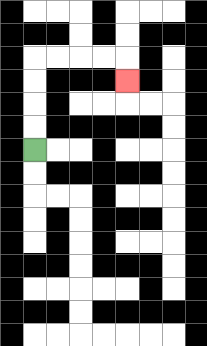{'start': '[1, 6]', 'end': '[5, 3]', 'path_directions': 'U,U,U,U,R,R,R,R,D', 'path_coordinates': '[[1, 6], [1, 5], [1, 4], [1, 3], [1, 2], [2, 2], [3, 2], [4, 2], [5, 2], [5, 3]]'}